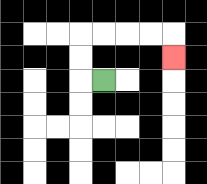{'start': '[4, 3]', 'end': '[7, 2]', 'path_directions': 'L,U,U,R,R,R,R,D', 'path_coordinates': '[[4, 3], [3, 3], [3, 2], [3, 1], [4, 1], [5, 1], [6, 1], [7, 1], [7, 2]]'}